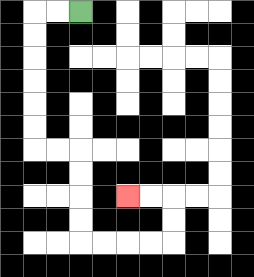{'start': '[3, 0]', 'end': '[5, 8]', 'path_directions': 'L,L,D,D,D,D,D,D,R,R,D,D,D,D,R,R,R,R,U,U,L,L', 'path_coordinates': '[[3, 0], [2, 0], [1, 0], [1, 1], [1, 2], [1, 3], [1, 4], [1, 5], [1, 6], [2, 6], [3, 6], [3, 7], [3, 8], [3, 9], [3, 10], [4, 10], [5, 10], [6, 10], [7, 10], [7, 9], [7, 8], [6, 8], [5, 8]]'}